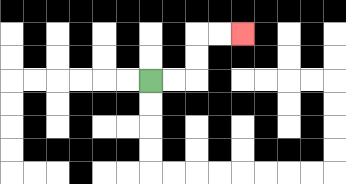{'start': '[6, 3]', 'end': '[10, 1]', 'path_directions': 'R,R,U,U,R,R', 'path_coordinates': '[[6, 3], [7, 3], [8, 3], [8, 2], [8, 1], [9, 1], [10, 1]]'}